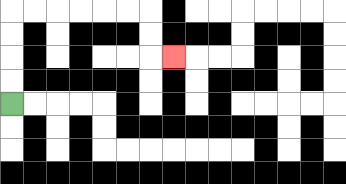{'start': '[0, 4]', 'end': '[7, 2]', 'path_directions': 'U,U,U,U,R,R,R,R,R,R,D,D,R', 'path_coordinates': '[[0, 4], [0, 3], [0, 2], [0, 1], [0, 0], [1, 0], [2, 0], [3, 0], [4, 0], [5, 0], [6, 0], [6, 1], [6, 2], [7, 2]]'}